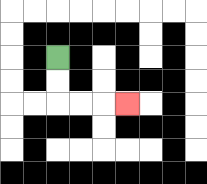{'start': '[2, 2]', 'end': '[5, 4]', 'path_directions': 'D,D,R,R,R', 'path_coordinates': '[[2, 2], [2, 3], [2, 4], [3, 4], [4, 4], [5, 4]]'}